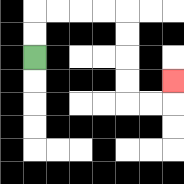{'start': '[1, 2]', 'end': '[7, 3]', 'path_directions': 'U,U,R,R,R,R,D,D,D,D,R,R,U', 'path_coordinates': '[[1, 2], [1, 1], [1, 0], [2, 0], [3, 0], [4, 0], [5, 0], [5, 1], [5, 2], [5, 3], [5, 4], [6, 4], [7, 4], [7, 3]]'}